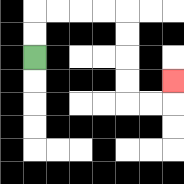{'start': '[1, 2]', 'end': '[7, 3]', 'path_directions': 'U,U,R,R,R,R,D,D,D,D,R,R,U', 'path_coordinates': '[[1, 2], [1, 1], [1, 0], [2, 0], [3, 0], [4, 0], [5, 0], [5, 1], [5, 2], [5, 3], [5, 4], [6, 4], [7, 4], [7, 3]]'}